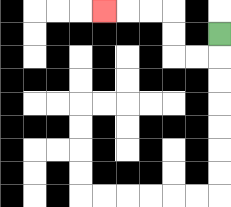{'start': '[9, 1]', 'end': '[4, 0]', 'path_directions': 'D,L,L,U,U,L,L,L', 'path_coordinates': '[[9, 1], [9, 2], [8, 2], [7, 2], [7, 1], [7, 0], [6, 0], [5, 0], [4, 0]]'}